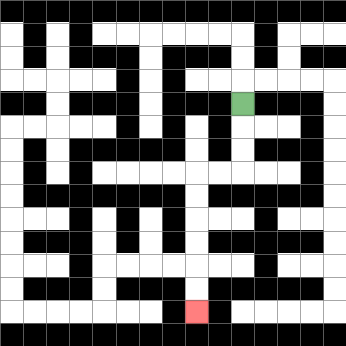{'start': '[10, 4]', 'end': '[8, 13]', 'path_directions': 'D,D,D,L,L,D,D,D,D,D,D', 'path_coordinates': '[[10, 4], [10, 5], [10, 6], [10, 7], [9, 7], [8, 7], [8, 8], [8, 9], [8, 10], [8, 11], [8, 12], [8, 13]]'}